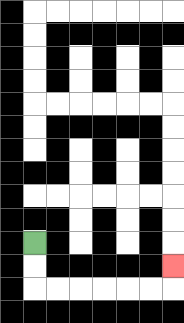{'start': '[1, 10]', 'end': '[7, 11]', 'path_directions': 'D,D,R,R,R,R,R,R,U', 'path_coordinates': '[[1, 10], [1, 11], [1, 12], [2, 12], [3, 12], [4, 12], [5, 12], [6, 12], [7, 12], [7, 11]]'}